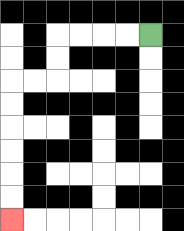{'start': '[6, 1]', 'end': '[0, 9]', 'path_directions': 'L,L,L,L,D,D,L,L,D,D,D,D,D,D', 'path_coordinates': '[[6, 1], [5, 1], [4, 1], [3, 1], [2, 1], [2, 2], [2, 3], [1, 3], [0, 3], [0, 4], [0, 5], [0, 6], [0, 7], [0, 8], [0, 9]]'}